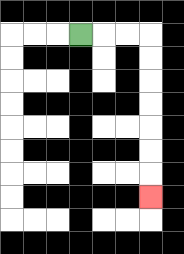{'start': '[3, 1]', 'end': '[6, 8]', 'path_directions': 'R,R,R,D,D,D,D,D,D,D', 'path_coordinates': '[[3, 1], [4, 1], [5, 1], [6, 1], [6, 2], [6, 3], [6, 4], [6, 5], [6, 6], [6, 7], [6, 8]]'}